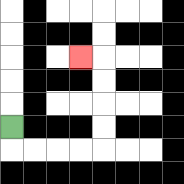{'start': '[0, 5]', 'end': '[3, 2]', 'path_directions': 'D,R,R,R,R,U,U,U,U,L', 'path_coordinates': '[[0, 5], [0, 6], [1, 6], [2, 6], [3, 6], [4, 6], [4, 5], [4, 4], [4, 3], [4, 2], [3, 2]]'}